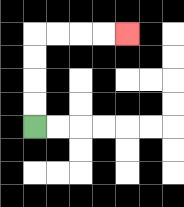{'start': '[1, 5]', 'end': '[5, 1]', 'path_directions': 'U,U,U,U,R,R,R,R', 'path_coordinates': '[[1, 5], [1, 4], [1, 3], [1, 2], [1, 1], [2, 1], [3, 1], [4, 1], [5, 1]]'}